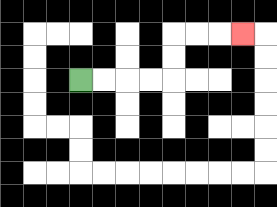{'start': '[3, 3]', 'end': '[10, 1]', 'path_directions': 'R,R,R,R,U,U,R,R,R', 'path_coordinates': '[[3, 3], [4, 3], [5, 3], [6, 3], [7, 3], [7, 2], [7, 1], [8, 1], [9, 1], [10, 1]]'}